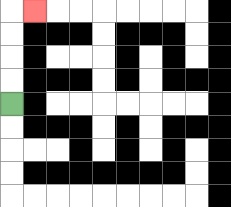{'start': '[0, 4]', 'end': '[1, 0]', 'path_directions': 'U,U,U,U,R', 'path_coordinates': '[[0, 4], [0, 3], [0, 2], [0, 1], [0, 0], [1, 0]]'}